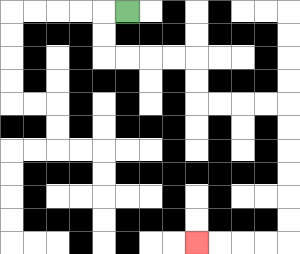{'start': '[5, 0]', 'end': '[8, 10]', 'path_directions': 'L,D,D,R,R,R,R,D,D,R,R,R,R,D,D,D,D,D,D,L,L,L,L', 'path_coordinates': '[[5, 0], [4, 0], [4, 1], [4, 2], [5, 2], [6, 2], [7, 2], [8, 2], [8, 3], [8, 4], [9, 4], [10, 4], [11, 4], [12, 4], [12, 5], [12, 6], [12, 7], [12, 8], [12, 9], [12, 10], [11, 10], [10, 10], [9, 10], [8, 10]]'}